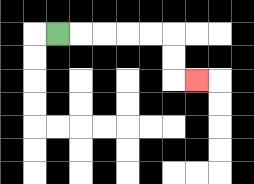{'start': '[2, 1]', 'end': '[8, 3]', 'path_directions': 'R,R,R,R,R,D,D,R', 'path_coordinates': '[[2, 1], [3, 1], [4, 1], [5, 1], [6, 1], [7, 1], [7, 2], [7, 3], [8, 3]]'}